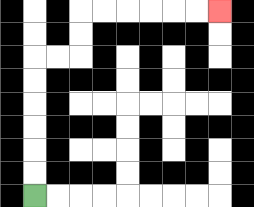{'start': '[1, 8]', 'end': '[9, 0]', 'path_directions': 'U,U,U,U,U,U,R,R,U,U,R,R,R,R,R,R', 'path_coordinates': '[[1, 8], [1, 7], [1, 6], [1, 5], [1, 4], [1, 3], [1, 2], [2, 2], [3, 2], [3, 1], [3, 0], [4, 0], [5, 0], [6, 0], [7, 0], [8, 0], [9, 0]]'}